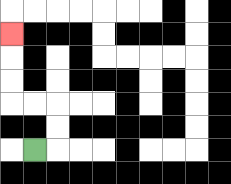{'start': '[1, 6]', 'end': '[0, 1]', 'path_directions': 'R,U,U,L,L,U,U,U', 'path_coordinates': '[[1, 6], [2, 6], [2, 5], [2, 4], [1, 4], [0, 4], [0, 3], [0, 2], [0, 1]]'}